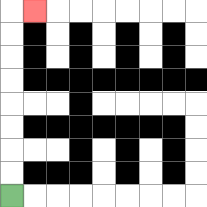{'start': '[0, 8]', 'end': '[1, 0]', 'path_directions': 'U,U,U,U,U,U,U,U,R', 'path_coordinates': '[[0, 8], [0, 7], [0, 6], [0, 5], [0, 4], [0, 3], [0, 2], [0, 1], [0, 0], [1, 0]]'}